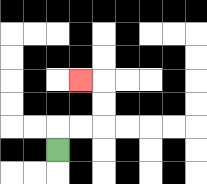{'start': '[2, 6]', 'end': '[3, 3]', 'path_directions': 'U,R,R,U,U,L', 'path_coordinates': '[[2, 6], [2, 5], [3, 5], [4, 5], [4, 4], [4, 3], [3, 3]]'}